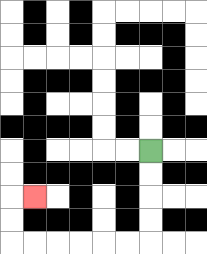{'start': '[6, 6]', 'end': '[1, 8]', 'path_directions': 'D,D,D,D,L,L,L,L,L,L,U,U,R', 'path_coordinates': '[[6, 6], [6, 7], [6, 8], [6, 9], [6, 10], [5, 10], [4, 10], [3, 10], [2, 10], [1, 10], [0, 10], [0, 9], [0, 8], [1, 8]]'}